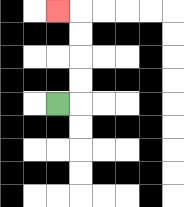{'start': '[2, 4]', 'end': '[2, 0]', 'path_directions': 'R,U,U,U,U,L', 'path_coordinates': '[[2, 4], [3, 4], [3, 3], [3, 2], [3, 1], [3, 0], [2, 0]]'}